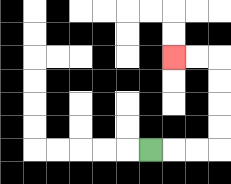{'start': '[6, 6]', 'end': '[7, 2]', 'path_directions': 'R,R,R,U,U,U,U,L,L', 'path_coordinates': '[[6, 6], [7, 6], [8, 6], [9, 6], [9, 5], [9, 4], [9, 3], [9, 2], [8, 2], [7, 2]]'}